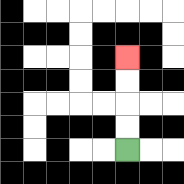{'start': '[5, 6]', 'end': '[5, 2]', 'path_directions': 'U,U,U,U', 'path_coordinates': '[[5, 6], [5, 5], [5, 4], [5, 3], [5, 2]]'}